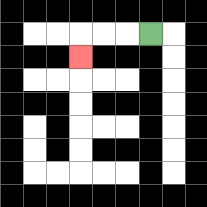{'start': '[6, 1]', 'end': '[3, 2]', 'path_directions': 'L,L,L,D', 'path_coordinates': '[[6, 1], [5, 1], [4, 1], [3, 1], [3, 2]]'}